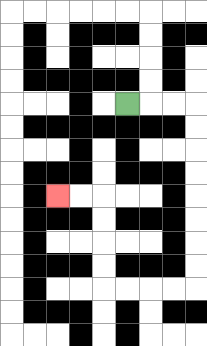{'start': '[5, 4]', 'end': '[2, 8]', 'path_directions': 'R,R,R,D,D,D,D,D,D,D,D,L,L,L,L,U,U,U,U,L,L', 'path_coordinates': '[[5, 4], [6, 4], [7, 4], [8, 4], [8, 5], [8, 6], [8, 7], [8, 8], [8, 9], [8, 10], [8, 11], [8, 12], [7, 12], [6, 12], [5, 12], [4, 12], [4, 11], [4, 10], [4, 9], [4, 8], [3, 8], [2, 8]]'}